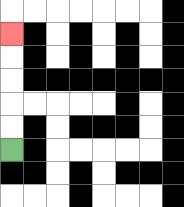{'start': '[0, 6]', 'end': '[0, 1]', 'path_directions': 'U,U,U,U,U', 'path_coordinates': '[[0, 6], [0, 5], [0, 4], [0, 3], [0, 2], [0, 1]]'}